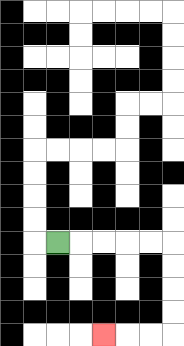{'start': '[2, 10]', 'end': '[4, 14]', 'path_directions': 'R,R,R,R,R,D,D,D,D,L,L,L', 'path_coordinates': '[[2, 10], [3, 10], [4, 10], [5, 10], [6, 10], [7, 10], [7, 11], [7, 12], [7, 13], [7, 14], [6, 14], [5, 14], [4, 14]]'}